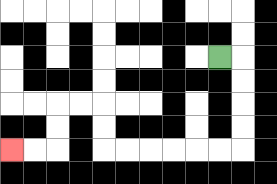{'start': '[9, 2]', 'end': '[0, 6]', 'path_directions': 'R,D,D,D,D,L,L,L,L,L,L,U,U,L,L,D,D,L,L', 'path_coordinates': '[[9, 2], [10, 2], [10, 3], [10, 4], [10, 5], [10, 6], [9, 6], [8, 6], [7, 6], [6, 6], [5, 6], [4, 6], [4, 5], [4, 4], [3, 4], [2, 4], [2, 5], [2, 6], [1, 6], [0, 6]]'}